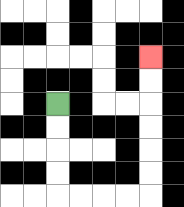{'start': '[2, 4]', 'end': '[6, 2]', 'path_directions': 'D,D,D,D,R,R,R,R,U,U,U,U,U,U', 'path_coordinates': '[[2, 4], [2, 5], [2, 6], [2, 7], [2, 8], [3, 8], [4, 8], [5, 8], [6, 8], [6, 7], [6, 6], [6, 5], [6, 4], [6, 3], [6, 2]]'}